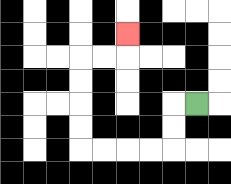{'start': '[8, 4]', 'end': '[5, 1]', 'path_directions': 'L,D,D,L,L,L,L,U,U,U,U,R,R,U', 'path_coordinates': '[[8, 4], [7, 4], [7, 5], [7, 6], [6, 6], [5, 6], [4, 6], [3, 6], [3, 5], [3, 4], [3, 3], [3, 2], [4, 2], [5, 2], [5, 1]]'}